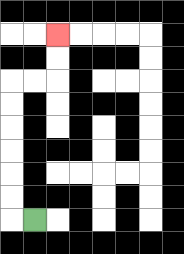{'start': '[1, 9]', 'end': '[2, 1]', 'path_directions': 'L,U,U,U,U,U,U,R,R,U,U', 'path_coordinates': '[[1, 9], [0, 9], [0, 8], [0, 7], [0, 6], [0, 5], [0, 4], [0, 3], [1, 3], [2, 3], [2, 2], [2, 1]]'}